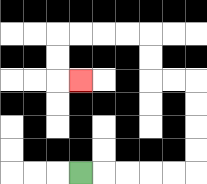{'start': '[3, 7]', 'end': '[3, 3]', 'path_directions': 'R,R,R,R,R,U,U,U,U,L,L,U,U,L,L,L,L,D,D,R', 'path_coordinates': '[[3, 7], [4, 7], [5, 7], [6, 7], [7, 7], [8, 7], [8, 6], [8, 5], [8, 4], [8, 3], [7, 3], [6, 3], [6, 2], [6, 1], [5, 1], [4, 1], [3, 1], [2, 1], [2, 2], [2, 3], [3, 3]]'}